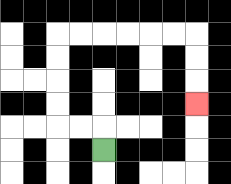{'start': '[4, 6]', 'end': '[8, 4]', 'path_directions': 'U,L,L,U,U,U,U,R,R,R,R,R,R,D,D,D', 'path_coordinates': '[[4, 6], [4, 5], [3, 5], [2, 5], [2, 4], [2, 3], [2, 2], [2, 1], [3, 1], [4, 1], [5, 1], [6, 1], [7, 1], [8, 1], [8, 2], [8, 3], [8, 4]]'}